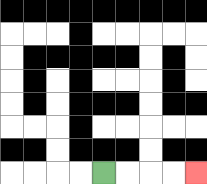{'start': '[4, 7]', 'end': '[8, 7]', 'path_directions': 'R,R,R,R', 'path_coordinates': '[[4, 7], [5, 7], [6, 7], [7, 7], [8, 7]]'}